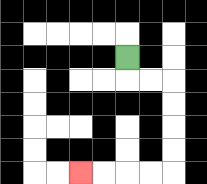{'start': '[5, 2]', 'end': '[3, 7]', 'path_directions': 'D,R,R,D,D,D,D,L,L,L,L', 'path_coordinates': '[[5, 2], [5, 3], [6, 3], [7, 3], [7, 4], [7, 5], [7, 6], [7, 7], [6, 7], [5, 7], [4, 7], [3, 7]]'}